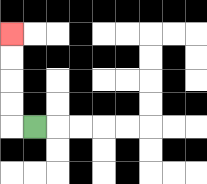{'start': '[1, 5]', 'end': '[0, 1]', 'path_directions': 'L,U,U,U,U', 'path_coordinates': '[[1, 5], [0, 5], [0, 4], [0, 3], [0, 2], [0, 1]]'}